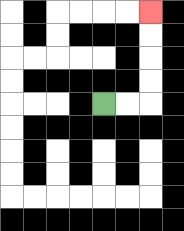{'start': '[4, 4]', 'end': '[6, 0]', 'path_directions': 'R,R,U,U,U,U', 'path_coordinates': '[[4, 4], [5, 4], [6, 4], [6, 3], [6, 2], [6, 1], [6, 0]]'}